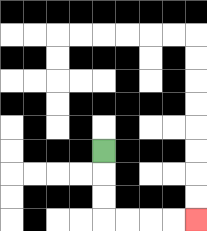{'start': '[4, 6]', 'end': '[8, 9]', 'path_directions': 'D,D,D,R,R,R,R', 'path_coordinates': '[[4, 6], [4, 7], [4, 8], [4, 9], [5, 9], [6, 9], [7, 9], [8, 9]]'}